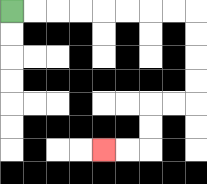{'start': '[0, 0]', 'end': '[4, 6]', 'path_directions': 'R,R,R,R,R,R,R,R,D,D,D,D,L,L,D,D,L,L', 'path_coordinates': '[[0, 0], [1, 0], [2, 0], [3, 0], [4, 0], [5, 0], [6, 0], [7, 0], [8, 0], [8, 1], [8, 2], [8, 3], [8, 4], [7, 4], [6, 4], [6, 5], [6, 6], [5, 6], [4, 6]]'}